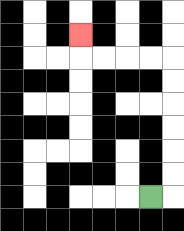{'start': '[6, 8]', 'end': '[3, 1]', 'path_directions': 'R,U,U,U,U,U,U,L,L,L,L,U', 'path_coordinates': '[[6, 8], [7, 8], [7, 7], [7, 6], [7, 5], [7, 4], [7, 3], [7, 2], [6, 2], [5, 2], [4, 2], [3, 2], [3, 1]]'}